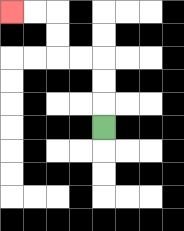{'start': '[4, 5]', 'end': '[0, 0]', 'path_directions': 'U,U,U,L,L,U,U,L,L', 'path_coordinates': '[[4, 5], [4, 4], [4, 3], [4, 2], [3, 2], [2, 2], [2, 1], [2, 0], [1, 0], [0, 0]]'}